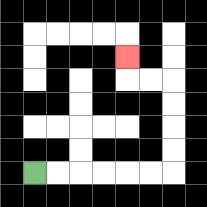{'start': '[1, 7]', 'end': '[5, 2]', 'path_directions': 'R,R,R,R,R,R,U,U,U,U,L,L,U', 'path_coordinates': '[[1, 7], [2, 7], [3, 7], [4, 7], [5, 7], [6, 7], [7, 7], [7, 6], [7, 5], [7, 4], [7, 3], [6, 3], [5, 3], [5, 2]]'}